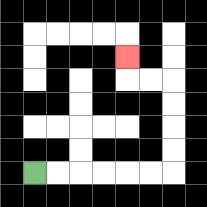{'start': '[1, 7]', 'end': '[5, 2]', 'path_directions': 'R,R,R,R,R,R,U,U,U,U,L,L,U', 'path_coordinates': '[[1, 7], [2, 7], [3, 7], [4, 7], [5, 7], [6, 7], [7, 7], [7, 6], [7, 5], [7, 4], [7, 3], [6, 3], [5, 3], [5, 2]]'}